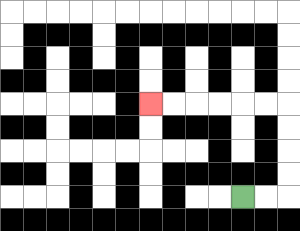{'start': '[10, 8]', 'end': '[6, 4]', 'path_directions': 'R,R,U,U,U,U,L,L,L,L,L,L', 'path_coordinates': '[[10, 8], [11, 8], [12, 8], [12, 7], [12, 6], [12, 5], [12, 4], [11, 4], [10, 4], [9, 4], [8, 4], [7, 4], [6, 4]]'}